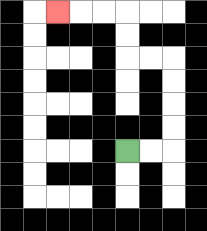{'start': '[5, 6]', 'end': '[2, 0]', 'path_directions': 'R,R,U,U,U,U,L,L,U,U,L,L,L', 'path_coordinates': '[[5, 6], [6, 6], [7, 6], [7, 5], [7, 4], [7, 3], [7, 2], [6, 2], [5, 2], [5, 1], [5, 0], [4, 0], [3, 0], [2, 0]]'}